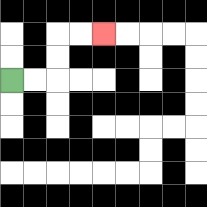{'start': '[0, 3]', 'end': '[4, 1]', 'path_directions': 'R,R,U,U,R,R', 'path_coordinates': '[[0, 3], [1, 3], [2, 3], [2, 2], [2, 1], [3, 1], [4, 1]]'}